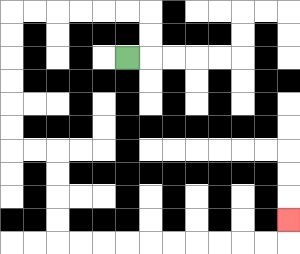{'start': '[5, 2]', 'end': '[12, 9]', 'path_directions': 'R,U,U,L,L,L,L,L,L,D,D,D,D,D,D,R,R,D,D,D,D,R,R,R,R,R,R,R,R,R,R,U', 'path_coordinates': '[[5, 2], [6, 2], [6, 1], [6, 0], [5, 0], [4, 0], [3, 0], [2, 0], [1, 0], [0, 0], [0, 1], [0, 2], [0, 3], [0, 4], [0, 5], [0, 6], [1, 6], [2, 6], [2, 7], [2, 8], [2, 9], [2, 10], [3, 10], [4, 10], [5, 10], [6, 10], [7, 10], [8, 10], [9, 10], [10, 10], [11, 10], [12, 10], [12, 9]]'}